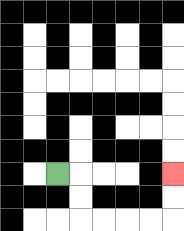{'start': '[2, 7]', 'end': '[7, 7]', 'path_directions': 'R,D,D,R,R,R,R,U,U', 'path_coordinates': '[[2, 7], [3, 7], [3, 8], [3, 9], [4, 9], [5, 9], [6, 9], [7, 9], [7, 8], [7, 7]]'}